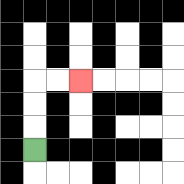{'start': '[1, 6]', 'end': '[3, 3]', 'path_directions': 'U,U,U,R,R', 'path_coordinates': '[[1, 6], [1, 5], [1, 4], [1, 3], [2, 3], [3, 3]]'}